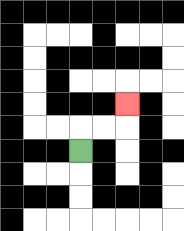{'start': '[3, 6]', 'end': '[5, 4]', 'path_directions': 'U,R,R,U', 'path_coordinates': '[[3, 6], [3, 5], [4, 5], [5, 5], [5, 4]]'}